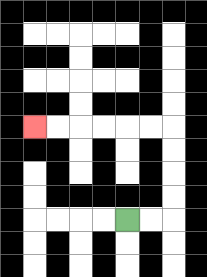{'start': '[5, 9]', 'end': '[1, 5]', 'path_directions': 'R,R,U,U,U,U,L,L,L,L,L,L', 'path_coordinates': '[[5, 9], [6, 9], [7, 9], [7, 8], [7, 7], [7, 6], [7, 5], [6, 5], [5, 5], [4, 5], [3, 5], [2, 5], [1, 5]]'}